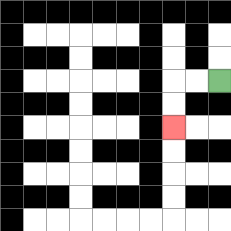{'start': '[9, 3]', 'end': '[7, 5]', 'path_directions': 'L,L,D,D', 'path_coordinates': '[[9, 3], [8, 3], [7, 3], [7, 4], [7, 5]]'}